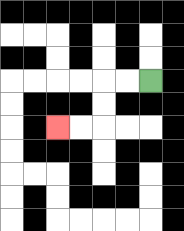{'start': '[6, 3]', 'end': '[2, 5]', 'path_directions': 'L,L,D,D,L,L', 'path_coordinates': '[[6, 3], [5, 3], [4, 3], [4, 4], [4, 5], [3, 5], [2, 5]]'}